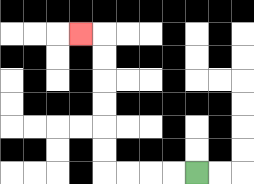{'start': '[8, 7]', 'end': '[3, 1]', 'path_directions': 'L,L,L,L,U,U,U,U,U,U,L', 'path_coordinates': '[[8, 7], [7, 7], [6, 7], [5, 7], [4, 7], [4, 6], [4, 5], [4, 4], [4, 3], [4, 2], [4, 1], [3, 1]]'}